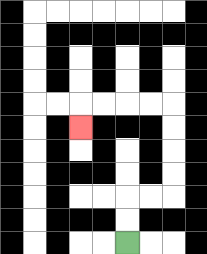{'start': '[5, 10]', 'end': '[3, 5]', 'path_directions': 'U,U,R,R,U,U,U,U,L,L,L,L,D', 'path_coordinates': '[[5, 10], [5, 9], [5, 8], [6, 8], [7, 8], [7, 7], [7, 6], [7, 5], [7, 4], [6, 4], [5, 4], [4, 4], [3, 4], [3, 5]]'}